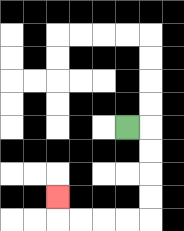{'start': '[5, 5]', 'end': '[2, 8]', 'path_directions': 'R,D,D,D,D,L,L,L,L,U', 'path_coordinates': '[[5, 5], [6, 5], [6, 6], [6, 7], [6, 8], [6, 9], [5, 9], [4, 9], [3, 9], [2, 9], [2, 8]]'}